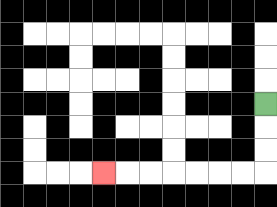{'start': '[11, 4]', 'end': '[4, 7]', 'path_directions': 'D,D,D,L,L,L,L,L,L,L', 'path_coordinates': '[[11, 4], [11, 5], [11, 6], [11, 7], [10, 7], [9, 7], [8, 7], [7, 7], [6, 7], [5, 7], [4, 7]]'}